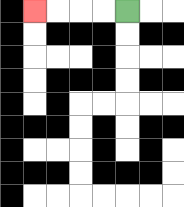{'start': '[5, 0]', 'end': '[1, 0]', 'path_directions': 'L,L,L,L', 'path_coordinates': '[[5, 0], [4, 0], [3, 0], [2, 0], [1, 0]]'}